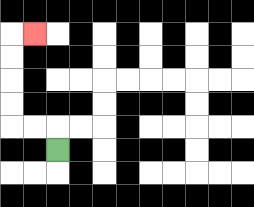{'start': '[2, 6]', 'end': '[1, 1]', 'path_directions': 'U,L,L,U,U,U,U,R', 'path_coordinates': '[[2, 6], [2, 5], [1, 5], [0, 5], [0, 4], [0, 3], [0, 2], [0, 1], [1, 1]]'}